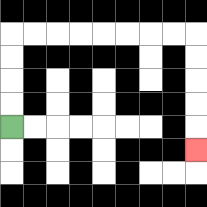{'start': '[0, 5]', 'end': '[8, 6]', 'path_directions': 'U,U,U,U,R,R,R,R,R,R,R,R,D,D,D,D,D', 'path_coordinates': '[[0, 5], [0, 4], [0, 3], [0, 2], [0, 1], [1, 1], [2, 1], [3, 1], [4, 1], [5, 1], [6, 1], [7, 1], [8, 1], [8, 2], [8, 3], [8, 4], [8, 5], [8, 6]]'}